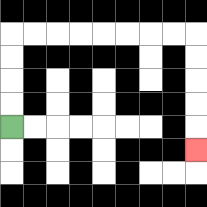{'start': '[0, 5]', 'end': '[8, 6]', 'path_directions': 'U,U,U,U,R,R,R,R,R,R,R,R,D,D,D,D,D', 'path_coordinates': '[[0, 5], [0, 4], [0, 3], [0, 2], [0, 1], [1, 1], [2, 1], [3, 1], [4, 1], [5, 1], [6, 1], [7, 1], [8, 1], [8, 2], [8, 3], [8, 4], [8, 5], [8, 6]]'}